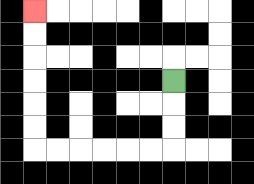{'start': '[7, 3]', 'end': '[1, 0]', 'path_directions': 'D,D,D,L,L,L,L,L,L,U,U,U,U,U,U', 'path_coordinates': '[[7, 3], [7, 4], [7, 5], [7, 6], [6, 6], [5, 6], [4, 6], [3, 6], [2, 6], [1, 6], [1, 5], [1, 4], [1, 3], [1, 2], [1, 1], [1, 0]]'}